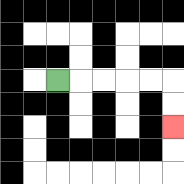{'start': '[2, 3]', 'end': '[7, 5]', 'path_directions': 'R,R,R,R,R,D,D', 'path_coordinates': '[[2, 3], [3, 3], [4, 3], [5, 3], [6, 3], [7, 3], [7, 4], [7, 5]]'}